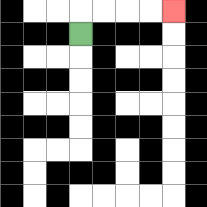{'start': '[3, 1]', 'end': '[7, 0]', 'path_directions': 'U,R,R,R,R', 'path_coordinates': '[[3, 1], [3, 0], [4, 0], [5, 0], [6, 0], [7, 0]]'}